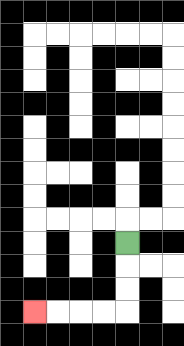{'start': '[5, 10]', 'end': '[1, 13]', 'path_directions': 'D,D,D,L,L,L,L', 'path_coordinates': '[[5, 10], [5, 11], [5, 12], [5, 13], [4, 13], [3, 13], [2, 13], [1, 13]]'}